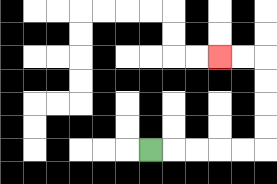{'start': '[6, 6]', 'end': '[9, 2]', 'path_directions': 'R,R,R,R,R,U,U,U,U,L,L', 'path_coordinates': '[[6, 6], [7, 6], [8, 6], [9, 6], [10, 6], [11, 6], [11, 5], [11, 4], [11, 3], [11, 2], [10, 2], [9, 2]]'}